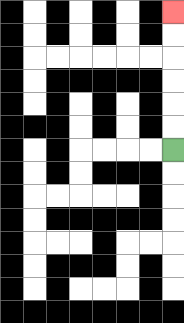{'start': '[7, 6]', 'end': '[7, 0]', 'path_directions': 'U,U,U,U,U,U', 'path_coordinates': '[[7, 6], [7, 5], [7, 4], [7, 3], [7, 2], [7, 1], [7, 0]]'}